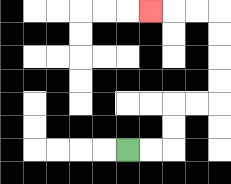{'start': '[5, 6]', 'end': '[6, 0]', 'path_directions': 'R,R,U,U,R,R,U,U,U,U,L,L,L', 'path_coordinates': '[[5, 6], [6, 6], [7, 6], [7, 5], [7, 4], [8, 4], [9, 4], [9, 3], [9, 2], [9, 1], [9, 0], [8, 0], [7, 0], [6, 0]]'}